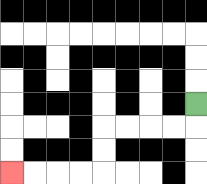{'start': '[8, 4]', 'end': '[0, 7]', 'path_directions': 'D,L,L,L,L,D,D,L,L,L,L', 'path_coordinates': '[[8, 4], [8, 5], [7, 5], [6, 5], [5, 5], [4, 5], [4, 6], [4, 7], [3, 7], [2, 7], [1, 7], [0, 7]]'}